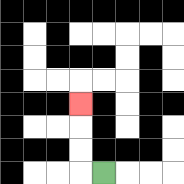{'start': '[4, 7]', 'end': '[3, 4]', 'path_directions': 'L,U,U,U', 'path_coordinates': '[[4, 7], [3, 7], [3, 6], [3, 5], [3, 4]]'}